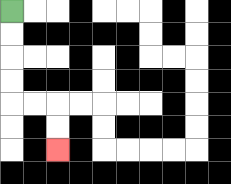{'start': '[0, 0]', 'end': '[2, 6]', 'path_directions': 'D,D,D,D,R,R,D,D', 'path_coordinates': '[[0, 0], [0, 1], [0, 2], [0, 3], [0, 4], [1, 4], [2, 4], [2, 5], [2, 6]]'}